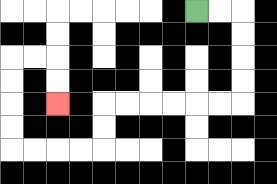{'start': '[8, 0]', 'end': '[2, 4]', 'path_directions': 'R,R,D,D,D,D,L,L,L,L,L,L,D,D,L,L,L,L,U,U,U,U,R,R,D,D', 'path_coordinates': '[[8, 0], [9, 0], [10, 0], [10, 1], [10, 2], [10, 3], [10, 4], [9, 4], [8, 4], [7, 4], [6, 4], [5, 4], [4, 4], [4, 5], [4, 6], [3, 6], [2, 6], [1, 6], [0, 6], [0, 5], [0, 4], [0, 3], [0, 2], [1, 2], [2, 2], [2, 3], [2, 4]]'}